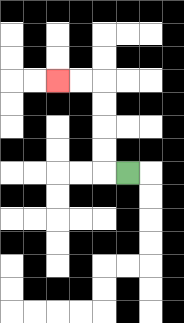{'start': '[5, 7]', 'end': '[2, 3]', 'path_directions': 'L,U,U,U,U,L,L', 'path_coordinates': '[[5, 7], [4, 7], [4, 6], [4, 5], [4, 4], [4, 3], [3, 3], [2, 3]]'}